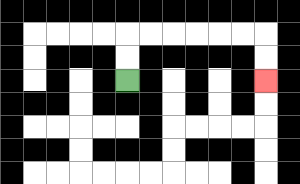{'start': '[5, 3]', 'end': '[11, 3]', 'path_directions': 'U,U,R,R,R,R,R,R,D,D', 'path_coordinates': '[[5, 3], [5, 2], [5, 1], [6, 1], [7, 1], [8, 1], [9, 1], [10, 1], [11, 1], [11, 2], [11, 3]]'}